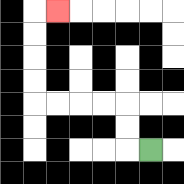{'start': '[6, 6]', 'end': '[2, 0]', 'path_directions': 'L,U,U,L,L,L,L,U,U,U,U,R', 'path_coordinates': '[[6, 6], [5, 6], [5, 5], [5, 4], [4, 4], [3, 4], [2, 4], [1, 4], [1, 3], [1, 2], [1, 1], [1, 0], [2, 0]]'}